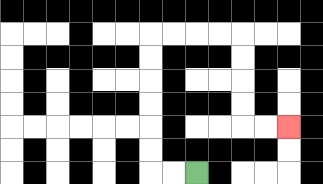{'start': '[8, 7]', 'end': '[12, 5]', 'path_directions': 'L,L,U,U,U,U,U,U,R,R,R,R,D,D,D,D,R,R', 'path_coordinates': '[[8, 7], [7, 7], [6, 7], [6, 6], [6, 5], [6, 4], [6, 3], [6, 2], [6, 1], [7, 1], [8, 1], [9, 1], [10, 1], [10, 2], [10, 3], [10, 4], [10, 5], [11, 5], [12, 5]]'}